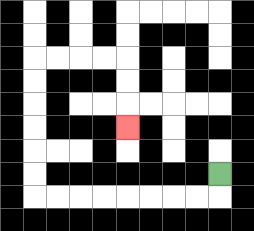{'start': '[9, 7]', 'end': '[5, 5]', 'path_directions': 'D,L,L,L,L,L,L,L,L,U,U,U,U,U,U,R,R,R,R,D,D,D', 'path_coordinates': '[[9, 7], [9, 8], [8, 8], [7, 8], [6, 8], [5, 8], [4, 8], [3, 8], [2, 8], [1, 8], [1, 7], [1, 6], [1, 5], [1, 4], [1, 3], [1, 2], [2, 2], [3, 2], [4, 2], [5, 2], [5, 3], [5, 4], [5, 5]]'}